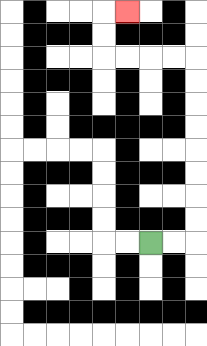{'start': '[6, 10]', 'end': '[5, 0]', 'path_directions': 'R,R,U,U,U,U,U,U,U,U,L,L,L,L,U,U,R', 'path_coordinates': '[[6, 10], [7, 10], [8, 10], [8, 9], [8, 8], [8, 7], [8, 6], [8, 5], [8, 4], [8, 3], [8, 2], [7, 2], [6, 2], [5, 2], [4, 2], [4, 1], [4, 0], [5, 0]]'}